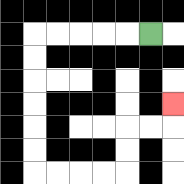{'start': '[6, 1]', 'end': '[7, 4]', 'path_directions': 'L,L,L,L,L,D,D,D,D,D,D,R,R,R,R,U,U,R,R,U', 'path_coordinates': '[[6, 1], [5, 1], [4, 1], [3, 1], [2, 1], [1, 1], [1, 2], [1, 3], [1, 4], [1, 5], [1, 6], [1, 7], [2, 7], [3, 7], [4, 7], [5, 7], [5, 6], [5, 5], [6, 5], [7, 5], [7, 4]]'}